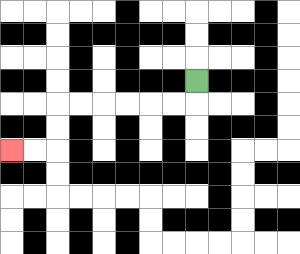{'start': '[8, 3]', 'end': '[0, 6]', 'path_directions': 'D,L,L,L,L,L,L,D,D,L,L', 'path_coordinates': '[[8, 3], [8, 4], [7, 4], [6, 4], [5, 4], [4, 4], [3, 4], [2, 4], [2, 5], [2, 6], [1, 6], [0, 6]]'}